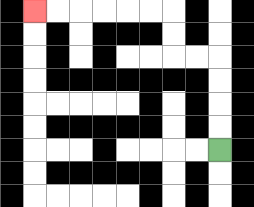{'start': '[9, 6]', 'end': '[1, 0]', 'path_directions': 'U,U,U,U,L,L,U,U,L,L,L,L,L,L', 'path_coordinates': '[[9, 6], [9, 5], [9, 4], [9, 3], [9, 2], [8, 2], [7, 2], [7, 1], [7, 0], [6, 0], [5, 0], [4, 0], [3, 0], [2, 0], [1, 0]]'}